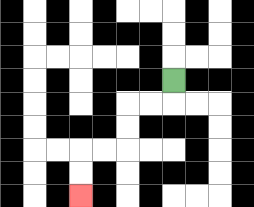{'start': '[7, 3]', 'end': '[3, 8]', 'path_directions': 'D,L,L,D,D,L,L,D,D', 'path_coordinates': '[[7, 3], [7, 4], [6, 4], [5, 4], [5, 5], [5, 6], [4, 6], [3, 6], [3, 7], [3, 8]]'}